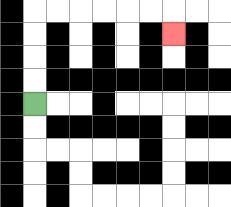{'start': '[1, 4]', 'end': '[7, 1]', 'path_directions': 'U,U,U,U,R,R,R,R,R,R,D', 'path_coordinates': '[[1, 4], [1, 3], [1, 2], [1, 1], [1, 0], [2, 0], [3, 0], [4, 0], [5, 0], [6, 0], [7, 0], [7, 1]]'}